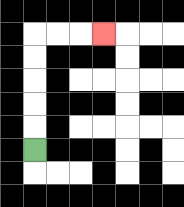{'start': '[1, 6]', 'end': '[4, 1]', 'path_directions': 'U,U,U,U,U,R,R,R', 'path_coordinates': '[[1, 6], [1, 5], [1, 4], [1, 3], [1, 2], [1, 1], [2, 1], [3, 1], [4, 1]]'}